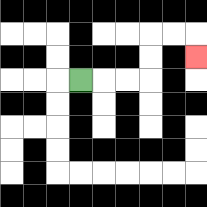{'start': '[3, 3]', 'end': '[8, 2]', 'path_directions': 'R,R,R,U,U,R,R,D', 'path_coordinates': '[[3, 3], [4, 3], [5, 3], [6, 3], [6, 2], [6, 1], [7, 1], [8, 1], [8, 2]]'}